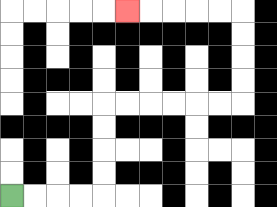{'start': '[0, 8]', 'end': '[5, 0]', 'path_directions': 'R,R,R,R,U,U,U,U,R,R,R,R,R,R,U,U,U,U,L,L,L,L,L', 'path_coordinates': '[[0, 8], [1, 8], [2, 8], [3, 8], [4, 8], [4, 7], [4, 6], [4, 5], [4, 4], [5, 4], [6, 4], [7, 4], [8, 4], [9, 4], [10, 4], [10, 3], [10, 2], [10, 1], [10, 0], [9, 0], [8, 0], [7, 0], [6, 0], [5, 0]]'}